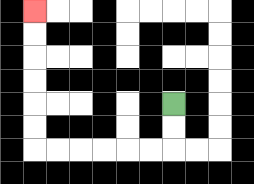{'start': '[7, 4]', 'end': '[1, 0]', 'path_directions': 'D,D,L,L,L,L,L,L,U,U,U,U,U,U', 'path_coordinates': '[[7, 4], [7, 5], [7, 6], [6, 6], [5, 6], [4, 6], [3, 6], [2, 6], [1, 6], [1, 5], [1, 4], [1, 3], [1, 2], [1, 1], [1, 0]]'}